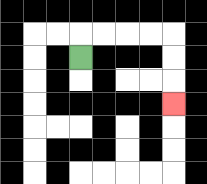{'start': '[3, 2]', 'end': '[7, 4]', 'path_directions': 'U,R,R,R,R,D,D,D', 'path_coordinates': '[[3, 2], [3, 1], [4, 1], [5, 1], [6, 1], [7, 1], [7, 2], [7, 3], [7, 4]]'}